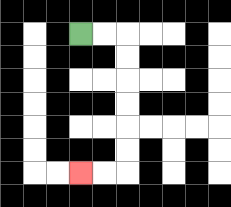{'start': '[3, 1]', 'end': '[3, 7]', 'path_directions': 'R,R,D,D,D,D,D,D,L,L', 'path_coordinates': '[[3, 1], [4, 1], [5, 1], [5, 2], [5, 3], [5, 4], [5, 5], [5, 6], [5, 7], [4, 7], [3, 7]]'}